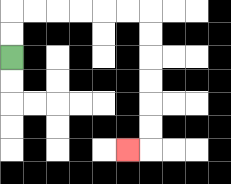{'start': '[0, 2]', 'end': '[5, 6]', 'path_directions': 'U,U,R,R,R,R,R,R,D,D,D,D,D,D,L', 'path_coordinates': '[[0, 2], [0, 1], [0, 0], [1, 0], [2, 0], [3, 0], [4, 0], [5, 0], [6, 0], [6, 1], [6, 2], [6, 3], [6, 4], [6, 5], [6, 6], [5, 6]]'}